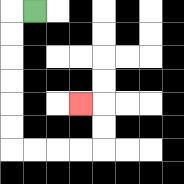{'start': '[1, 0]', 'end': '[3, 4]', 'path_directions': 'L,D,D,D,D,D,D,R,R,R,R,U,U,L', 'path_coordinates': '[[1, 0], [0, 0], [0, 1], [0, 2], [0, 3], [0, 4], [0, 5], [0, 6], [1, 6], [2, 6], [3, 6], [4, 6], [4, 5], [4, 4], [3, 4]]'}